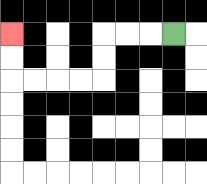{'start': '[7, 1]', 'end': '[0, 1]', 'path_directions': 'L,L,L,D,D,L,L,L,L,U,U', 'path_coordinates': '[[7, 1], [6, 1], [5, 1], [4, 1], [4, 2], [4, 3], [3, 3], [2, 3], [1, 3], [0, 3], [0, 2], [0, 1]]'}